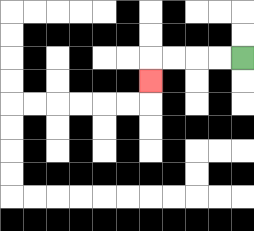{'start': '[10, 2]', 'end': '[6, 3]', 'path_directions': 'L,L,L,L,D', 'path_coordinates': '[[10, 2], [9, 2], [8, 2], [7, 2], [6, 2], [6, 3]]'}